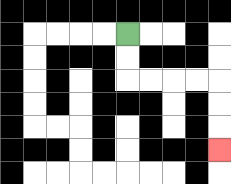{'start': '[5, 1]', 'end': '[9, 6]', 'path_directions': 'D,D,R,R,R,R,D,D,D', 'path_coordinates': '[[5, 1], [5, 2], [5, 3], [6, 3], [7, 3], [8, 3], [9, 3], [9, 4], [9, 5], [9, 6]]'}